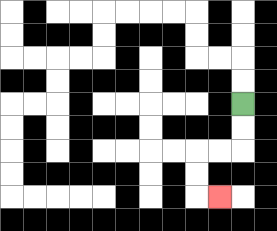{'start': '[10, 4]', 'end': '[9, 8]', 'path_directions': 'D,D,L,L,D,D,R', 'path_coordinates': '[[10, 4], [10, 5], [10, 6], [9, 6], [8, 6], [8, 7], [8, 8], [9, 8]]'}